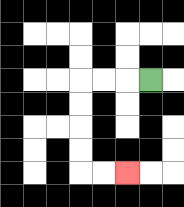{'start': '[6, 3]', 'end': '[5, 7]', 'path_directions': 'L,L,L,D,D,D,D,R,R', 'path_coordinates': '[[6, 3], [5, 3], [4, 3], [3, 3], [3, 4], [3, 5], [3, 6], [3, 7], [4, 7], [5, 7]]'}